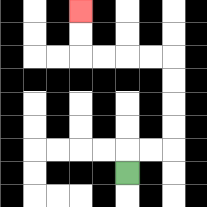{'start': '[5, 7]', 'end': '[3, 0]', 'path_directions': 'U,R,R,U,U,U,U,L,L,L,L,U,U', 'path_coordinates': '[[5, 7], [5, 6], [6, 6], [7, 6], [7, 5], [7, 4], [7, 3], [7, 2], [6, 2], [5, 2], [4, 2], [3, 2], [3, 1], [3, 0]]'}